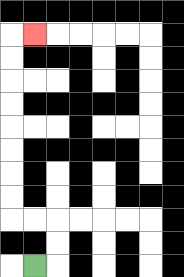{'start': '[1, 11]', 'end': '[1, 1]', 'path_directions': 'R,U,U,L,L,U,U,U,U,U,U,U,U,R', 'path_coordinates': '[[1, 11], [2, 11], [2, 10], [2, 9], [1, 9], [0, 9], [0, 8], [0, 7], [0, 6], [0, 5], [0, 4], [0, 3], [0, 2], [0, 1], [1, 1]]'}